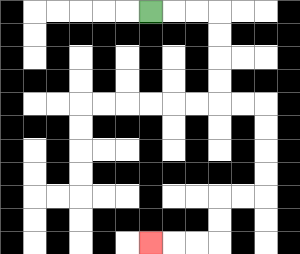{'start': '[6, 0]', 'end': '[6, 10]', 'path_directions': 'R,R,R,D,D,D,D,R,R,D,D,D,D,L,L,D,D,L,L,L', 'path_coordinates': '[[6, 0], [7, 0], [8, 0], [9, 0], [9, 1], [9, 2], [9, 3], [9, 4], [10, 4], [11, 4], [11, 5], [11, 6], [11, 7], [11, 8], [10, 8], [9, 8], [9, 9], [9, 10], [8, 10], [7, 10], [6, 10]]'}